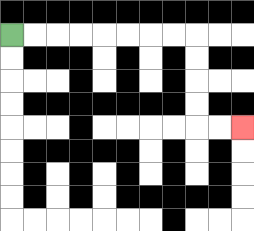{'start': '[0, 1]', 'end': '[10, 5]', 'path_directions': 'R,R,R,R,R,R,R,R,D,D,D,D,R,R', 'path_coordinates': '[[0, 1], [1, 1], [2, 1], [3, 1], [4, 1], [5, 1], [6, 1], [7, 1], [8, 1], [8, 2], [8, 3], [8, 4], [8, 5], [9, 5], [10, 5]]'}